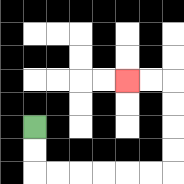{'start': '[1, 5]', 'end': '[5, 3]', 'path_directions': 'D,D,R,R,R,R,R,R,U,U,U,U,L,L', 'path_coordinates': '[[1, 5], [1, 6], [1, 7], [2, 7], [3, 7], [4, 7], [5, 7], [6, 7], [7, 7], [7, 6], [7, 5], [7, 4], [7, 3], [6, 3], [5, 3]]'}